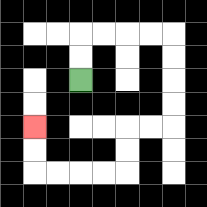{'start': '[3, 3]', 'end': '[1, 5]', 'path_directions': 'U,U,R,R,R,R,D,D,D,D,L,L,D,D,L,L,L,L,U,U', 'path_coordinates': '[[3, 3], [3, 2], [3, 1], [4, 1], [5, 1], [6, 1], [7, 1], [7, 2], [7, 3], [7, 4], [7, 5], [6, 5], [5, 5], [5, 6], [5, 7], [4, 7], [3, 7], [2, 7], [1, 7], [1, 6], [1, 5]]'}